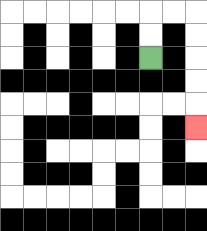{'start': '[6, 2]', 'end': '[8, 5]', 'path_directions': 'U,U,R,R,D,D,D,D,D', 'path_coordinates': '[[6, 2], [6, 1], [6, 0], [7, 0], [8, 0], [8, 1], [8, 2], [8, 3], [8, 4], [8, 5]]'}